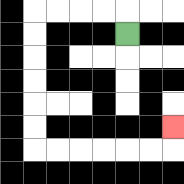{'start': '[5, 1]', 'end': '[7, 5]', 'path_directions': 'U,L,L,L,L,D,D,D,D,D,D,R,R,R,R,R,R,U', 'path_coordinates': '[[5, 1], [5, 0], [4, 0], [3, 0], [2, 0], [1, 0], [1, 1], [1, 2], [1, 3], [1, 4], [1, 5], [1, 6], [2, 6], [3, 6], [4, 6], [5, 6], [6, 6], [7, 6], [7, 5]]'}